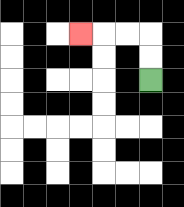{'start': '[6, 3]', 'end': '[3, 1]', 'path_directions': 'U,U,L,L,L', 'path_coordinates': '[[6, 3], [6, 2], [6, 1], [5, 1], [4, 1], [3, 1]]'}